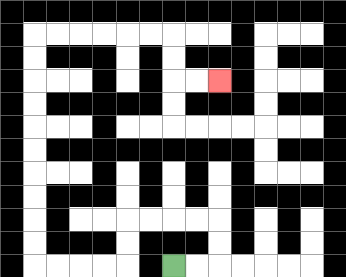{'start': '[7, 11]', 'end': '[9, 3]', 'path_directions': 'R,R,U,U,L,L,L,L,D,D,L,L,L,L,U,U,U,U,U,U,U,U,U,U,R,R,R,R,R,R,D,D,R,R', 'path_coordinates': '[[7, 11], [8, 11], [9, 11], [9, 10], [9, 9], [8, 9], [7, 9], [6, 9], [5, 9], [5, 10], [5, 11], [4, 11], [3, 11], [2, 11], [1, 11], [1, 10], [1, 9], [1, 8], [1, 7], [1, 6], [1, 5], [1, 4], [1, 3], [1, 2], [1, 1], [2, 1], [3, 1], [4, 1], [5, 1], [6, 1], [7, 1], [7, 2], [7, 3], [8, 3], [9, 3]]'}